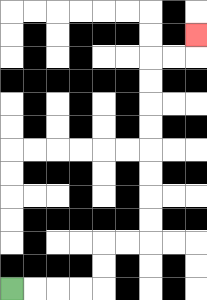{'start': '[0, 12]', 'end': '[8, 1]', 'path_directions': 'R,R,R,R,U,U,R,R,U,U,U,U,U,U,U,U,R,R,U', 'path_coordinates': '[[0, 12], [1, 12], [2, 12], [3, 12], [4, 12], [4, 11], [4, 10], [5, 10], [6, 10], [6, 9], [6, 8], [6, 7], [6, 6], [6, 5], [6, 4], [6, 3], [6, 2], [7, 2], [8, 2], [8, 1]]'}